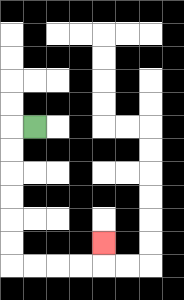{'start': '[1, 5]', 'end': '[4, 10]', 'path_directions': 'L,D,D,D,D,D,D,R,R,R,R,U', 'path_coordinates': '[[1, 5], [0, 5], [0, 6], [0, 7], [0, 8], [0, 9], [0, 10], [0, 11], [1, 11], [2, 11], [3, 11], [4, 11], [4, 10]]'}